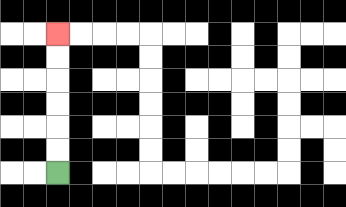{'start': '[2, 7]', 'end': '[2, 1]', 'path_directions': 'U,U,U,U,U,U', 'path_coordinates': '[[2, 7], [2, 6], [2, 5], [2, 4], [2, 3], [2, 2], [2, 1]]'}